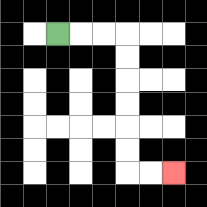{'start': '[2, 1]', 'end': '[7, 7]', 'path_directions': 'R,R,R,D,D,D,D,D,D,R,R', 'path_coordinates': '[[2, 1], [3, 1], [4, 1], [5, 1], [5, 2], [5, 3], [5, 4], [5, 5], [5, 6], [5, 7], [6, 7], [7, 7]]'}